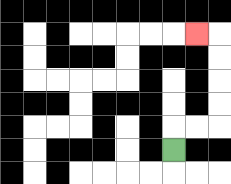{'start': '[7, 6]', 'end': '[8, 1]', 'path_directions': 'U,R,R,U,U,U,U,L', 'path_coordinates': '[[7, 6], [7, 5], [8, 5], [9, 5], [9, 4], [9, 3], [9, 2], [9, 1], [8, 1]]'}